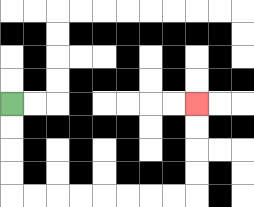{'start': '[0, 4]', 'end': '[8, 4]', 'path_directions': 'D,D,D,D,R,R,R,R,R,R,R,R,U,U,U,U', 'path_coordinates': '[[0, 4], [0, 5], [0, 6], [0, 7], [0, 8], [1, 8], [2, 8], [3, 8], [4, 8], [5, 8], [6, 8], [7, 8], [8, 8], [8, 7], [8, 6], [8, 5], [8, 4]]'}